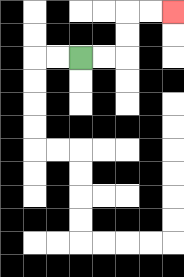{'start': '[3, 2]', 'end': '[7, 0]', 'path_directions': 'R,R,U,U,R,R', 'path_coordinates': '[[3, 2], [4, 2], [5, 2], [5, 1], [5, 0], [6, 0], [7, 0]]'}